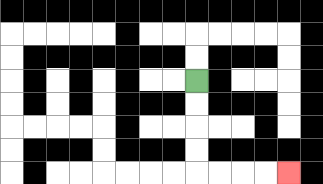{'start': '[8, 3]', 'end': '[12, 7]', 'path_directions': 'D,D,D,D,R,R,R,R', 'path_coordinates': '[[8, 3], [8, 4], [8, 5], [8, 6], [8, 7], [9, 7], [10, 7], [11, 7], [12, 7]]'}